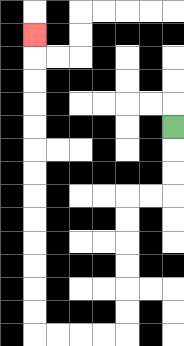{'start': '[7, 5]', 'end': '[1, 1]', 'path_directions': 'D,D,D,L,L,D,D,D,D,D,D,L,L,L,L,U,U,U,U,U,U,U,U,U,U,U,U,U', 'path_coordinates': '[[7, 5], [7, 6], [7, 7], [7, 8], [6, 8], [5, 8], [5, 9], [5, 10], [5, 11], [5, 12], [5, 13], [5, 14], [4, 14], [3, 14], [2, 14], [1, 14], [1, 13], [1, 12], [1, 11], [1, 10], [1, 9], [1, 8], [1, 7], [1, 6], [1, 5], [1, 4], [1, 3], [1, 2], [1, 1]]'}